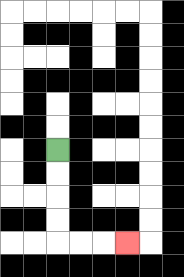{'start': '[2, 6]', 'end': '[5, 10]', 'path_directions': 'D,D,D,D,R,R,R', 'path_coordinates': '[[2, 6], [2, 7], [2, 8], [2, 9], [2, 10], [3, 10], [4, 10], [5, 10]]'}